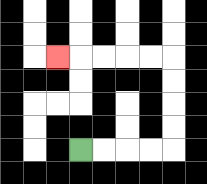{'start': '[3, 6]', 'end': '[2, 2]', 'path_directions': 'R,R,R,R,U,U,U,U,L,L,L,L,L', 'path_coordinates': '[[3, 6], [4, 6], [5, 6], [6, 6], [7, 6], [7, 5], [7, 4], [7, 3], [7, 2], [6, 2], [5, 2], [4, 2], [3, 2], [2, 2]]'}